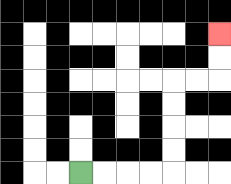{'start': '[3, 7]', 'end': '[9, 1]', 'path_directions': 'R,R,R,R,U,U,U,U,R,R,U,U', 'path_coordinates': '[[3, 7], [4, 7], [5, 7], [6, 7], [7, 7], [7, 6], [7, 5], [7, 4], [7, 3], [8, 3], [9, 3], [9, 2], [9, 1]]'}